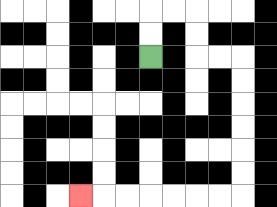{'start': '[6, 2]', 'end': '[3, 8]', 'path_directions': 'U,U,R,R,D,D,R,R,D,D,D,D,D,D,L,L,L,L,L,L,L', 'path_coordinates': '[[6, 2], [6, 1], [6, 0], [7, 0], [8, 0], [8, 1], [8, 2], [9, 2], [10, 2], [10, 3], [10, 4], [10, 5], [10, 6], [10, 7], [10, 8], [9, 8], [8, 8], [7, 8], [6, 8], [5, 8], [4, 8], [3, 8]]'}